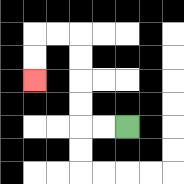{'start': '[5, 5]', 'end': '[1, 3]', 'path_directions': 'L,L,U,U,U,U,L,L,D,D', 'path_coordinates': '[[5, 5], [4, 5], [3, 5], [3, 4], [3, 3], [3, 2], [3, 1], [2, 1], [1, 1], [1, 2], [1, 3]]'}